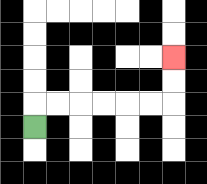{'start': '[1, 5]', 'end': '[7, 2]', 'path_directions': 'U,R,R,R,R,R,R,U,U', 'path_coordinates': '[[1, 5], [1, 4], [2, 4], [3, 4], [4, 4], [5, 4], [6, 4], [7, 4], [7, 3], [7, 2]]'}